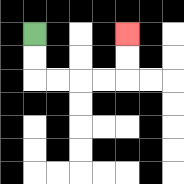{'start': '[1, 1]', 'end': '[5, 1]', 'path_directions': 'D,D,R,R,R,R,U,U', 'path_coordinates': '[[1, 1], [1, 2], [1, 3], [2, 3], [3, 3], [4, 3], [5, 3], [5, 2], [5, 1]]'}